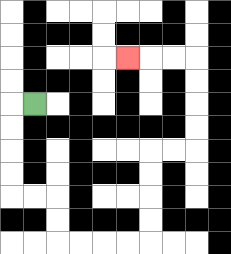{'start': '[1, 4]', 'end': '[5, 2]', 'path_directions': 'L,D,D,D,D,R,R,D,D,R,R,R,R,U,U,U,U,R,R,U,U,U,U,L,L,L', 'path_coordinates': '[[1, 4], [0, 4], [0, 5], [0, 6], [0, 7], [0, 8], [1, 8], [2, 8], [2, 9], [2, 10], [3, 10], [4, 10], [5, 10], [6, 10], [6, 9], [6, 8], [6, 7], [6, 6], [7, 6], [8, 6], [8, 5], [8, 4], [8, 3], [8, 2], [7, 2], [6, 2], [5, 2]]'}